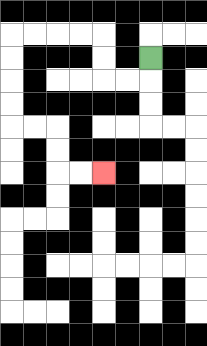{'start': '[6, 2]', 'end': '[4, 7]', 'path_directions': 'D,L,L,U,U,L,L,L,L,D,D,D,D,R,R,D,D,R,R', 'path_coordinates': '[[6, 2], [6, 3], [5, 3], [4, 3], [4, 2], [4, 1], [3, 1], [2, 1], [1, 1], [0, 1], [0, 2], [0, 3], [0, 4], [0, 5], [1, 5], [2, 5], [2, 6], [2, 7], [3, 7], [4, 7]]'}